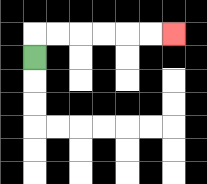{'start': '[1, 2]', 'end': '[7, 1]', 'path_directions': 'U,R,R,R,R,R,R', 'path_coordinates': '[[1, 2], [1, 1], [2, 1], [3, 1], [4, 1], [5, 1], [6, 1], [7, 1]]'}